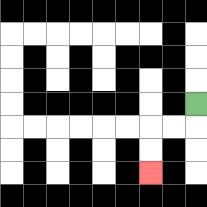{'start': '[8, 4]', 'end': '[6, 7]', 'path_directions': 'D,L,L,D,D', 'path_coordinates': '[[8, 4], [8, 5], [7, 5], [6, 5], [6, 6], [6, 7]]'}